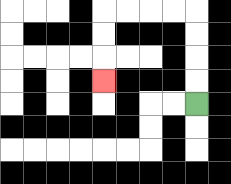{'start': '[8, 4]', 'end': '[4, 3]', 'path_directions': 'U,U,U,U,L,L,L,L,D,D,D', 'path_coordinates': '[[8, 4], [8, 3], [8, 2], [8, 1], [8, 0], [7, 0], [6, 0], [5, 0], [4, 0], [4, 1], [4, 2], [4, 3]]'}